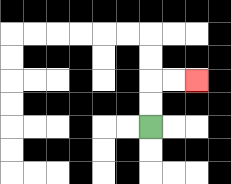{'start': '[6, 5]', 'end': '[8, 3]', 'path_directions': 'U,U,R,R', 'path_coordinates': '[[6, 5], [6, 4], [6, 3], [7, 3], [8, 3]]'}